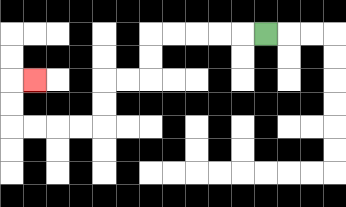{'start': '[11, 1]', 'end': '[1, 3]', 'path_directions': 'L,L,L,L,L,D,D,L,L,D,D,L,L,L,L,U,U,R', 'path_coordinates': '[[11, 1], [10, 1], [9, 1], [8, 1], [7, 1], [6, 1], [6, 2], [6, 3], [5, 3], [4, 3], [4, 4], [4, 5], [3, 5], [2, 5], [1, 5], [0, 5], [0, 4], [0, 3], [1, 3]]'}